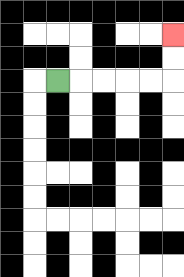{'start': '[2, 3]', 'end': '[7, 1]', 'path_directions': 'R,R,R,R,R,U,U', 'path_coordinates': '[[2, 3], [3, 3], [4, 3], [5, 3], [6, 3], [7, 3], [7, 2], [7, 1]]'}